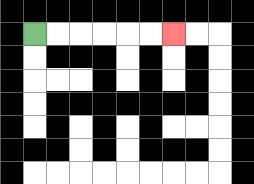{'start': '[1, 1]', 'end': '[7, 1]', 'path_directions': 'R,R,R,R,R,R', 'path_coordinates': '[[1, 1], [2, 1], [3, 1], [4, 1], [5, 1], [6, 1], [7, 1]]'}